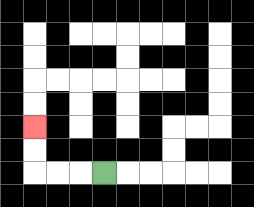{'start': '[4, 7]', 'end': '[1, 5]', 'path_directions': 'L,L,L,U,U', 'path_coordinates': '[[4, 7], [3, 7], [2, 7], [1, 7], [1, 6], [1, 5]]'}